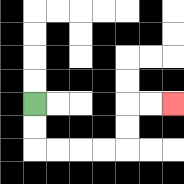{'start': '[1, 4]', 'end': '[7, 4]', 'path_directions': 'D,D,R,R,R,R,U,U,R,R', 'path_coordinates': '[[1, 4], [1, 5], [1, 6], [2, 6], [3, 6], [4, 6], [5, 6], [5, 5], [5, 4], [6, 4], [7, 4]]'}